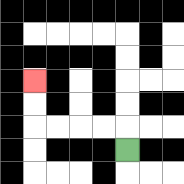{'start': '[5, 6]', 'end': '[1, 3]', 'path_directions': 'U,L,L,L,L,U,U', 'path_coordinates': '[[5, 6], [5, 5], [4, 5], [3, 5], [2, 5], [1, 5], [1, 4], [1, 3]]'}